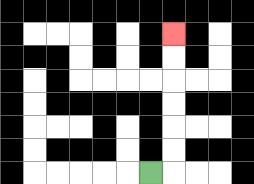{'start': '[6, 7]', 'end': '[7, 1]', 'path_directions': 'R,U,U,U,U,U,U', 'path_coordinates': '[[6, 7], [7, 7], [7, 6], [7, 5], [7, 4], [7, 3], [7, 2], [7, 1]]'}